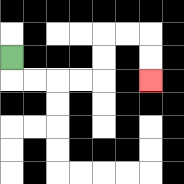{'start': '[0, 2]', 'end': '[6, 3]', 'path_directions': 'D,R,R,R,R,U,U,R,R,D,D', 'path_coordinates': '[[0, 2], [0, 3], [1, 3], [2, 3], [3, 3], [4, 3], [4, 2], [4, 1], [5, 1], [6, 1], [6, 2], [6, 3]]'}